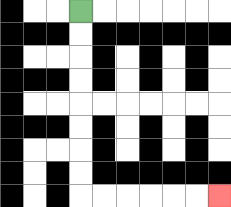{'start': '[3, 0]', 'end': '[9, 8]', 'path_directions': 'D,D,D,D,D,D,D,D,R,R,R,R,R,R', 'path_coordinates': '[[3, 0], [3, 1], [3, 2], [3, 3], [3, 4], [3, 5], [3, 6], [3, 7], [3, 8], [4, 8], [5, 8], [6, 8], [7, 8], [8, 8], [9, 8]]'}